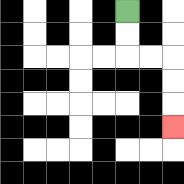{'start': '[5, 0]', 'end': '[7, 5]', 'path_directions': 'D,D,R,R,D,D,D', 'path_coordinates': '[[5, 0], [5, 1], [5, 2], [6, 2], [7, 2], [7, 3], [7, 4], [7, 5]]'}